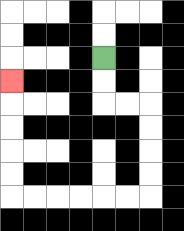{'start': '[4, 2]', 'end': '[0, 3]', 'path_directions': 'D,D,R,R,D,D,D,D,L,L,L,L,L,L,U,U,U,U,U', 'path_coordinates': '[[4, 2], [4, 3], [4, 4], [5, 4], [6, 4], [6, 5], [6, 6], [6, 7], [6, 8], [5, 8], [4, 8], [3, 8], [2, 8], [1, 8], [0, 8], [0, 7], [0, 6], [0, 5], [0, 4], [0, 3]]'}